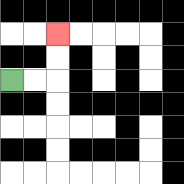{'start': '[0, 3]', 'end': '[2, 1]', 'path_directions': 'R,R,U,U', 'path_coordinates': '[[0, 3], [1, 3], [2, 3], [2, 2], [2, 1]]'}